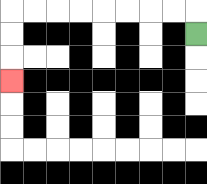{'start': '[8, 1]', 'end': '[0, 3]', 'path_directions': 'U,L,L,L,L,L,L,L,L,D,D,D', 'path_coordinates': '[[8, 1], [8, 0], [7, 0], [6, 0], [5, 0], [4, 0], [3, 0], [2, 0], [1, 0], [0, 0], [0, 1], [0, 2], [0, 3]]'}